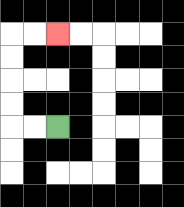{'start': '[2, 5]', 'end': '[2, 1]', 'path_directions': 'L,L,U,U,U,U,R,R', 'path_coordinates': '[[2, 5], [1, 5], [0, 5], [0, 4], [0, 3], [0, 2], [0, 1], [1, 1], [2, 1]]'}